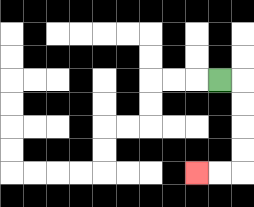{'start': '[9, 3]', 'end': '[8, 7]', 'path_directions': 'R,D,D,D,D,L,L', 'path_coordinates': '[[9, 3], [10, 3], [10, 4], [10, 5], [10, 6], [10, 7], [9, 7], [8, 7]]'}